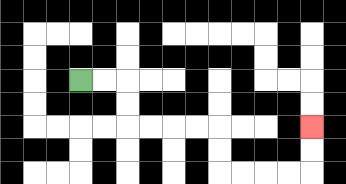{'start': '[3, 3]', 'end': '[13, 5]', 'path_directions': 'R,R,D,D,R,R,R,R,D,D,R,R,R,R,U,U', 'path_coordinates': '[[3, 3], [4, 3], [5, 3], [5, 4], [5, 5], [6, 5], [7, 5], [8, 5], [9, 5], [9, 6], [9, 7], [10, 7], [11, 7], [12, 7], [13, 7], [13, 6], [13, 5]]'}